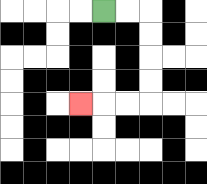{'start': '[4, 0]', 'end': '[3, 4]', 'path_directions': 'R,R,D,D,D,D,L,L,L', 'path_coordinates': '[[4, 0], [5, 0], [6, 0], [6, 1], [6, 2], [6, 3], [6, 4], [5, 4], [4, 4], [3, 4]]'}